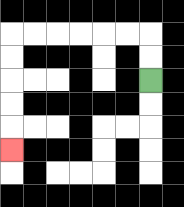{'start': '[6, 3]', 'end': '[0, 6]', 'path_directions': 'U,U,L,L,L,L,L,L,D,D,D,D,D', 'path_coordinates': '[[6, 3], [6, 2], [6, 1], [5, 1], [4, 1], [3, 1], [2, 1], [1, 1], [0, 1], [0, 2], [0, 3], [0, 4], [0, 5], [0, 6]]'}